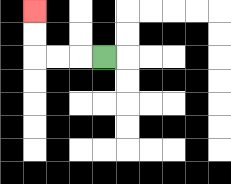{'start': '[4, 2]', 'end': '[1, 0]', 'path_directions': 'L,L,L,U,U', 'path_coordinates': '[[4, 2], [3, 2], [2, 2], [1, 2], [1, 1], [1, 0]]'}